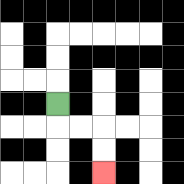{'start': '[2, 4]', 'end': '[4, 7]', 'path_directions': 'D,R,R,D,D', 'path_coordinates': '[[2, 4], [2, 5], [3, 5], [4, 5], [4, 6], [4, 7]]'}